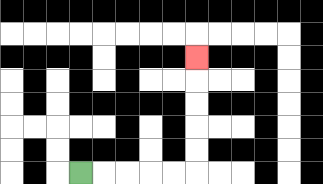{'start': '[3, 7]', 'end': '[8, 2]', 'path_directions': 'R,R,R,R,R,U,U,U,U,U', 'path_coordinates': '[[3, 7], [4, 7], [5, 7], [6, 7], [7, 7], [8, 7], [8, 6], [8, 5], [8, 4], [8, 3], [8, 2]]'}